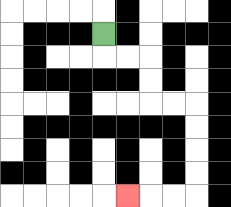{'start': '[4, 1]', 'end': '[5, 8]', 'path_directions': 'D,R,R,D,D,R,R,D,D,D,D,L,L,L', 'path_coordinates': '[[4, 1], [4, 2], [5, 2], [6, 2], [6, 3], [6, 4], [7, 4], [8, 4], [8, 5], [8, 6], [8, 7], [8, 8], [7, 8], [6, 8], [5, 8]]'}